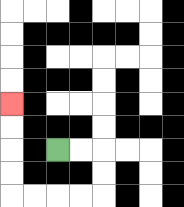{'start': '[2, 6]', 'end': '[0, 4]', 'path_directions': 'R,R,D,D,L,L,L,L,U,U,U,U', 'path_coordinates': '[[2, 6], [3, 6], [4, 6], [4, 7], [4, 8], [3, 8], [2, 8], [1, 8], [0, 8], [0, 7], [0, 6], [0, 5], [0, 4]]'}